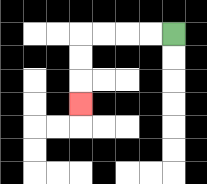{'start': '[7, 1]', 'end': '[3, 4]', 'path_directions': 'L,L,L,L,D,D,D', 'path_coordinates': '[[7, 1], [6, 1], [5, 1], [4, 1], [3, 1], [3, 2], [3, 3], [3, 4]]'}